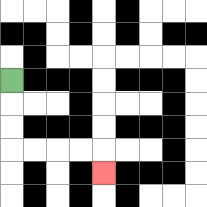{'start': '[0, 3]', 'end': '[4, 7]', 'path_directions': 'D,D,D,R,R,R,R,D', 'path_coordinates': '[[0, 3], [0, 4], [0, 5], [0, 6], [1, 6], [2, 6], [3, 6], [4, 6], [4, 7]]'}